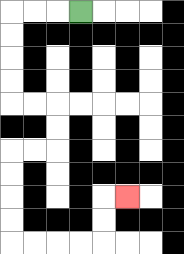{'start': '[3, 0]', 'end': '[5, 8]', 'path_directions': 'L,L,L,D,D,D,D,R,R,D,D,L,L,D,D,D,D,R,R,R,R,U,U,R', 'path_coordinates': '[[3, 0], [2, 0], [1, 0], [0, 0], [0, 1], [0, 2], [0, 3], [0, 4], [1, 4], [2, 4], [2, 5], [2, 6], [1, 6], [0, 6], [0, 7], [0, 8], [0, 9], [0, 10], [1, 10], [2, 10], [3, 10], [4, 10], [4, 9], [4, 8], [5, 8]]'}